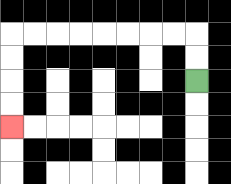{'start': '[8, 3]', 'end': '[0, 5]', 'path_directions': 'U,U,L,L,L,L,L,L,L,L,D,D,D,D', 'path_coordinates': '[[8, 3], [8, 2], [8, 1], [7, 1], [6, 1], [5, 1], [4, 1], [3, 1], [2, 1], [1, 1], [0, 1], [0, 2], [0, 3], [0, 4], [0, 5]]'}